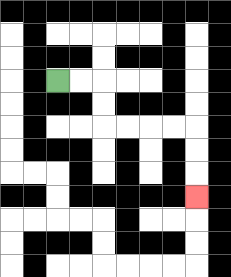{'start': '[2, 3]', 'end': '[8, 8]', 'path_directions': 'R,R,D,D,R,R,R,R,D,D,D', 'path_coordinates': '[[2, 3], [3, 3], [4, 3], [4, 4], [4, 5], [5, 5], [6, 5], [7, 5], [8, 5], [8, 6], [8, 7], [8, 8]]'}